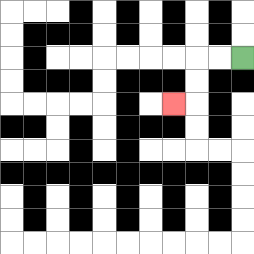{'start': '[10, 2]', 'end': '[7, 4]', 'path_directions': 'L,L,D,D,L', 'path_coordinates': '[[10, 2], [9, 2], [8, 2], [8, 3], [8, 4], [7, 4]]'}